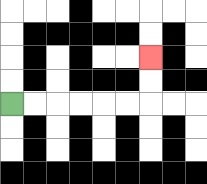{'start': '[0, 4]', 'end': '[6, 2]', 'path_directions': 'R,R,R,R,R,R,U,U', 'path_coordinates': '[[0, 4], [1, 4], [2, 4], [3, 4], [4, 4], [5, 4], [6, 4], [6, 3], [6, 2]]'}